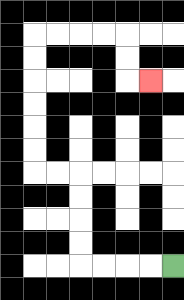{'start': '[7, 11]', 'end': '[6, 3]', 'path_directions': 'L,L,L,L,U,U,U,U,L,L,U,U,U,U,U,U,R,R,R,R,D,D,R', 'path_coordinates': '[[7, 11], [6, 11], [5, 11], [4, 11], [3, 11], [3, 10], [3, 9], [3, 8], [3, 7], [2, 7], [1, 7], [1, 6], [1, 5], [1, 4], [1, 3], [1, 2], [1, 1], [2, 1], [3, 1], [4, 1], [5, 1], [5, 2], [5, 3], [6, 3]]'}